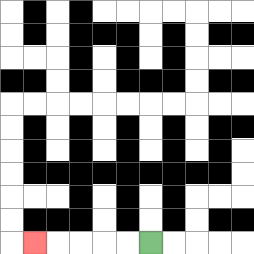{'start': '[6, 10]', 'end': '[1, 10]', 'path_directions': 'L,L,L,L,L', 'path_coordinates': '[[6, 10], [5, 10], [4, 10], [3, 10], [2, 10], [1, 10]]'}